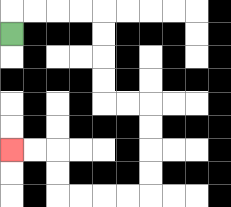{'start': '[0, 1]', 'end': '[0, 6]', 'path_directions': 'U,R,R,R,R,D,D,D,D,R,R,D,D,D,D,L,L,L,L,U,U,L,L', 'path_coordinates': '[[0, 1], [0, 0], [1, 0], [2, 0], [3, 0], [4, 0], [4, 1], [4, 2], [4, 3], [4, 4], [5, 4], [6, 4], [6, 5], [6, 6], [6, 7], [6, 8], [5, 8], [4, 8], [3, 8], [2, 8], [2, 7], [2, 6], [1, 6], [0, 6]]'}